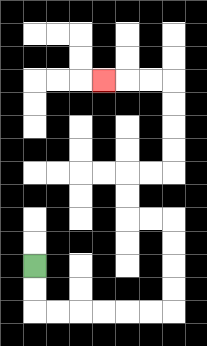{'start': '[1, 11]', 'end': '[4, 3]', 'path_directions': 'D,D,R,R,R,R,R,R,U,U,U,U,L,L,U,U,R,R,U,U,U,U,L,L,L', 'path_coordinates': '[[1, 11], [1, 12], [1, 13], [2, 13], [3, 13], [4, 13], [5, 13], [6, 13], [7, 13], [7, 12], [7, 11], [7, 10], [7, 9], [6, 9], [5, 9], [5, 8], [5, 7], [6, 7], [7, 7], [7, 6], [7, 5], [7, 4], [7, 3], [6, 3], [5, 3], [4, 3]]'}